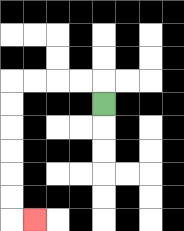{'start': '[4, 4]', 'end': '[1, 9]', 'path_directions': 'U,L,L,L,L,D,D,D,D,D,D,R', 'path_coordinates': '[[4, 4], [4, 3], [3, 3], [2, 3], [1, 3], [0, 3], [0, 4], [0, 5], [0, 6], [0, 7], [0, 8], [0, 9], [1, 9]]'}